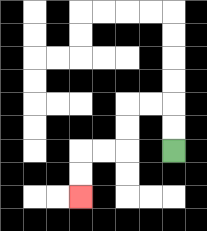{'start': '[7, 6]', 'end': '[3, 8]', 'path_directions': 'U,U,L,L,D,D,L,L,D,D', 'path_coordinates': '[[7, 6], [7, 5], [7, 4], [6, 4], [5, 4], [5, 5], [5, 6], [4, 6], [3, 6], [3, 7], [3, 8]]'}